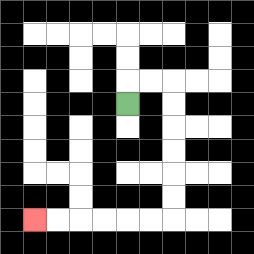{'start': '[5, 4]', 'end': '[1, 9]', 'path_directions': 'U,R,R,D,D,D,D,D,D,L,L,L,L,L,L', 'path_coordinates': '[[5, 4], [5, 3], [6, 3], [7, 3], [7, 4], [7, 5], [7, 6], [7, 7], [7, 8], [7, 9], [6, 9], [5, 9], [4, 9], [3, 9], [2, 9], [1, 9]]'}